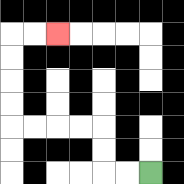{'start': '[6, 7]', 'end': '[2, 1]', 'path_directions': 'L,L,U,U,L,L,L,L,U,U,U,U,R,R', 'path_coordinates': '[[6, 7], [5, 7], [4, 7], [4, 6], [4, 5], [3, 5], [2, 5], [1, 5], [0, 5], [0, 4], [0, 3], [0, 2], [0, 1], [1, 1], [2, 1]]'}